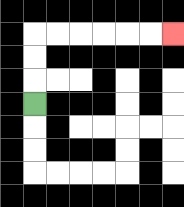{'start': '[1, 4]', 'end': '[7, 1]', 'path_directions': 'U,U,U,R,R,R,R,R,R', 'path_coordinates': '[[1, 4], [1, 3], [1, 2], [1, 1], [2, 1], [3, 1], [4, 1], [5, 1], [6, 1], [7, 1]]'}